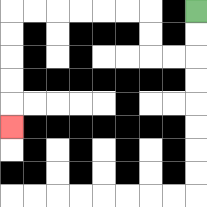{'start': '[8, 0]', 'end': '[0, 5]', 'path_directions': 'D,D,L,L,U,U,L,L,L,L,L,L,D,D,D,D,D', 'path_coordinates': '[[8, 0], [8, 1], [8, 2], [7, 2], [6, 2], [6, 1], [6, 0], [5, 0], [4, 0], [3, 0], [2, 0], [1, 0], [0, 0], [0, 1], [0, 2], [0, 3], [0, 4], [0, 5]]'}